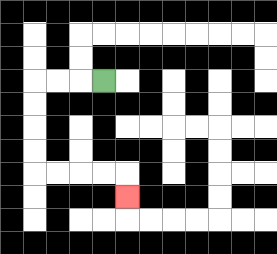{'start': '[4, 3]', 'end': '[5, 8]', 'path_directions': 'L,L,L,D,D,D,D,R,R,R,R,D', 'path_coordinates': '[[4, 3], [3, 3], [2, 3], [1, 3], [1, 4], [1, 5], [1, 6], [1, 7], [2, 7], [3, 7], [4, 7], [5, 7], [5, 8]]'}